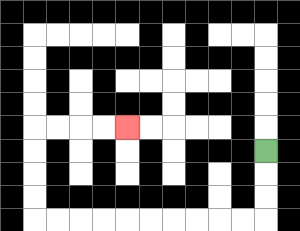{'start': '[11, 6]', 'end': '[5, 5]', 'path_directions': 'D,D,D,L,L,L,L,L,L,L,L,L,L,U,U,U,U,R,R,R,R', 'path_coordinates': '[[11, 6], [11, 7], [11, 8], [11, 9], [10, 9], [9, 9], [8, 9], [7, 9], [6, 9], [5, 9], [4, 9], [3, 9], [2, 9], [1, 9], [1, 8], [1, 7], [1, 6], [1, 5], [2, 5], [3, 5], [4, 5], [5, 5]]'}